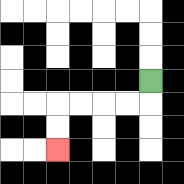{'start': '[6, 3]', 'end': '[2, 6]', 'path_directions': 'D,L,L,L,L,D,D', 'path_coordinates': '[[6, 3], [6, 4], [5, 4], [4, 4], [3, 4], [2, 4], [2, 5], [2, 6]]'}